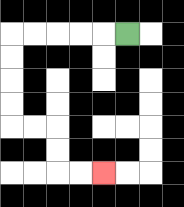{'start': '[5, 1]', 'end': '[4, 7]', 'path_directions': 'L,L,L,L,L,D,D,D,D,R,R,D,D,R,R', 'path_coordinates': '[[5, 1], [4, 1], [3, 1], [2, 1], [1, 1], [0, 1], [0, 2], [0, 3], [0, 4], [0, 5], [1, 5], [2, 5], [2, 6], [2, 7], [3, 7], [4, 7]]'}